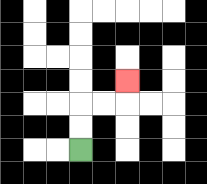{'start': '[3, 6]', 'end': '[5, 3]', 'path_directions': 'U,U,R,R,U', 'path_coordinates': '[[3, 6], [3, 5], [3, 4], [4, 4], [5, 4], [5, 3]]'}